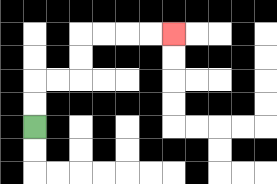{'start': '[1, 5]', 'end': '[7, 1]', 'path_directions': 'U,U,R,R,U,U,R,R,R,R', 'path_coordinates': '[[1, 5], [1, 4], [1, 3], [2, 3], [3, 3], [3, 2], [3, 1], [4, 1], [5, 1], [6, 1], [7, 1]]'}